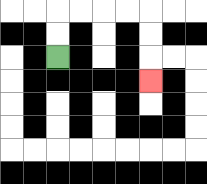{'start': '[2, 2]', 'end': '[6, 3]', 'path_directions': 'U,U,R,R,R,R,D,D,D', 'path_coordinates': '[[2, 2], [2, 1], [2, 0], [3, 0], [4, 0], [5, 0], [6, 0], [6, 1], [6, 2], [6, 3]]'}